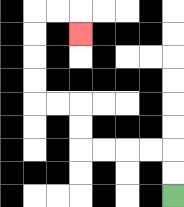{'start': '[7, 8]', 'end': '[3, 1]', 'path_directions': 'U,U,L,L,L,L,U,U,L,L,U,U,U,U,R,R,D', 'path_coordinates': '[[7, 8], [7, 7], [7, 6], [6, 6], [5, 6], [4, 6], [3, 6], [3, 5], [3, 4], [2, 4], [1, 4], [1, 3], [1, 2], [1, 1], [1, 0], [2, 0], [3, 0], [3, 1]]'}